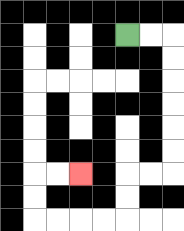{'start': '[5, 1]', 'end': '[3, 7]', 'path_directions': 'R,R,D,D,D,D,D,D,L,L,D,D,L,L,L,L,U,U,R,R', 'path_coordinates': '[[5, 1], [6, 1], [7, 1], [7, 2], [7, 3], [7, 4], [7, 5], [7, 6], [7, 7], [6, 7], [5, 7], [5, 8], [5, 9], [4, 9], [3, 9], [2, 9], [1, 9], [1, 8], [1, 7], [2, 7], [3, 7]]'}